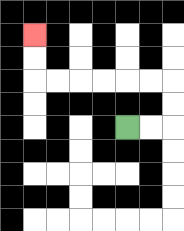{'start': '[5, 5]', 'end': '[1, 1]', 'path_directions': 'R,R,U,U,L,L,L,L,L,L,U,U', 'path_coordinates': '[[5, 5], [6, 5], [7, 5], [7, 4], [7, 3], [6, 3], [5, 3], [4, 3], [3, 3], [2, 3], [1, 3], [1, 2], [1, 1]]'}